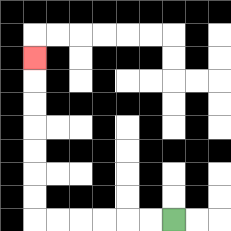{'start': '[7, 9]', 'end': '[1, 2]', 'path_directions': 'L,L,L,L,L,L,U,U,U,U,U,U,U', 'path_coordinates': '[[7, 9], [6, 9], [5, 9], [4, 9], [3, 9], [2, 9], [1, 9], [1, 8], [1, 7], [1, 6], [1, 5], [1, 4], [1, 3], [1, 2]]'}